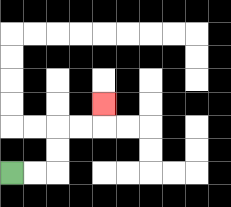{'start': '[0, 7]', 'end': '[4, 4]', 'path_directions': 'R,R,U,U,R,R,U', 'path_coordinates': '[[0, 7], [1, 7], [2, 7], [2, 6], [2, 5], [3, 5], [4, 5], [4, 4]]'}